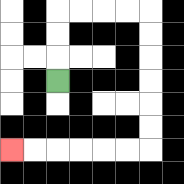{'start': '[2, 3]', 'end': '[0, 6]', 'path_directions': 'U,U,U,R,R,R,R,D,D,D,D,D,D,L,L,L,L,L,L', 'path_coordinates': '[[2, 3], [2, 2], [2, 1], [2, 0], [3, 0], [4, 0], [5, 0], [6, 0], [6, 1], [6, 2], [6, 3], [6, 4], [6, 5], [6, 6], [5, 6], [4, 6], [3, 6], [2, 6], [1, 6], [0, 6]]'}